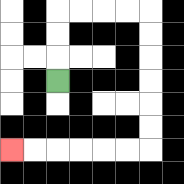{'start': '[2, 3]', 'end': '[0, 6]', 'path_directions': 'U,U,U,R,R,R,R,D,D,D,D,D,D,L,L,L,L,L,L', 'path_coordinates': '[[2, 3], [2, 2], [2, 1], [2, 0], [3, 0], [4, 0], [5, 0], [6, 0], [6, 1], [6, 2], [6, 3], [6, 4], [6, 5], [6, 6], [5, 6], [4, 6], [3, 6], [2, 6], [1, 6], [0, 6]]'}